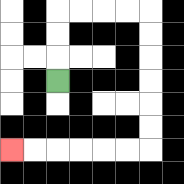{'start': '[2, 3]', 'end': '[0, 6]', 'path_directions': 'U,U,U,R,R,R,R,D,D,D,D,D,D,L,L,L,L,L,L', 'path_coordinates': '[[2, 3], [2, 2], [2, 1], [2, 0], [3, 0], [4, 0], [5, 0], [6, 0], [6, 1], [6, 2], [6, 3], [6, 4], [6, 5], [6, 6], [5, 6], [4, 6], [3, 6], [2, 6], [1, 6], [0, 6]]'}